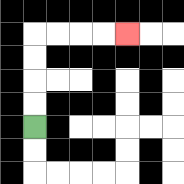{'start': '[1, 5]', 'end': '[5, 1]', 'path_directions': 'U,U,U,U,R,R,R,R', 'path_coordinates': '[[1, 5], [1, 4], [1, 3], [1, 2], [1, 1], [2, 1], [3, 1], [4, 1], [5, 1]]'}